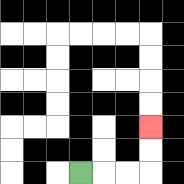{'start': '[3, 7]', 'end': '[6, 5]', 'path_directions': 'R,R,R,U,U', 'path_coordinates': '[[3, 7], [4, 7], [5, 7], [6, 7], [6, 6], [6, 5]]'}